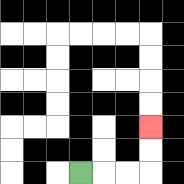{'start': '[3, 7]', 'end': '[6, 5]', 'path_directions': 'R,R,R,U,U', 'path_coordinates': '[[3, 7], [4, 7], [5, 7], [6, 7], [6, 6], [6, 5]]'}